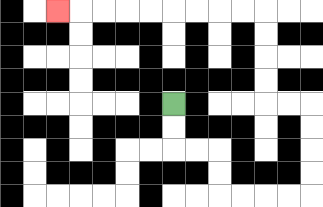{'start': '[7, 4]', 'end': '[2, 0]', 'path_directions': 'D,D,R,R,D,D,R,R,R,R,U,U,U,U,L,L,U,U,U,U,L,L,L,L,L,L,L,L,L', 'path_coordinates': '[[7, 4], [7, 5], [7, 6], [8, 6], [9, 6], [9, 7], [9, 8], [10, 8], [11, 8], [12, 8], [13, 8], [13, 7], [13, 6], [13, 5], [13, 4], [12, 4], [11, 4], [11, 3], [11, 2], [11, 1], [11, 0], [10, 0], [9, 0], [8, 0], [7, 0], [6, 0], [5, 0], [4, 0], [3, 0], [2, 0]]'}